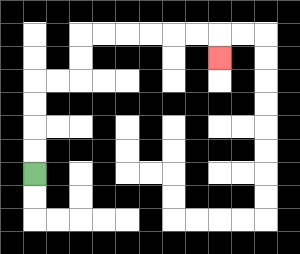{'start': '[1, 7]', 'end': '[9, 2]', 'path_directions': 'U,U,U,U,R,R,U,U,R,R,R,R,R,R,D', 'path_coordinates': '[[1, 7], [1, 6], [1, 5], [1, 4], [1, 3], [2, 3], [3, 3], [3, 2], [3, 1], [4, 1], [5, 1], [6, 1], [7, 1], [8, 1], [9, 1], [9, 2]]'}